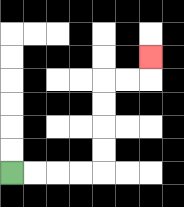{'start': '[0, 7]', 'end': '[6, 2]', 'path_directions': 'R,R,R,R,U,U,U,U,R,R,U', 'path_coordinates': '[[0, 7], [1, 7], [2, 7], [3, 7], [4, 7], [4, 6], [4, 5], [4, 4], [4, 3], [5, 3], [6, 3], [6, 2]]'}